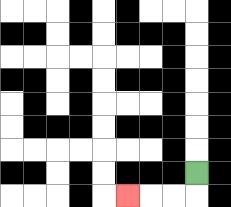{'start': '[8, 7]', 'end': '[5, 8]', 'path_directions': 'D,L,L,L', 'path_coordinates': '[[8, 7], [8, 8], [7, 8], [6, 8], [5, 8]]'}